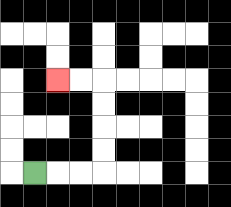{'start': '[1, 7]', 'end': '[2, 3]', 'path_directions': 'R,R,R,U,U,U,U,L,L', 'path_coordinates': '[[1, 7], [2, 7], [3, 7], [4, 7], [4, 6], [4, 5], [4, 4], [4, 3], [3, 3], [2, 3]]'}